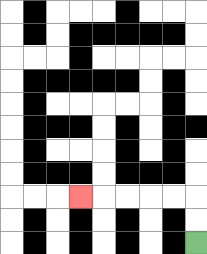{'start': '[8, 10]', 'end': '[3, 8]', 'path_directions': 'U,U,L,L,L,L,L', 'path_coordinates': '[[8, 10], [8, 9], [8, 8], [7, 8], [6, 8], [5, 8], [4, 8], [3, 8]]'}